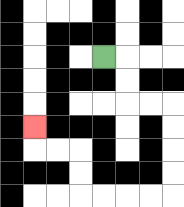{'start': '[4, 2]', 'end': '[1, 5]', 'path_directions': 'R,D,D,R,R,D,D,D,D,L,L,L,L,U,U,L,L,U', 'path_coordinates': '[[4, 2], [5, 2], [5, 3], [5, 4], [6, 4], [7, 4], [7, 5], [7, 6], [7, 7], [7, 8], [6, 8], [5, 8], [4, 8], [3, 8], [3, 7], [3, 6], [2, 6], [1, 6], [1, 5]]'}